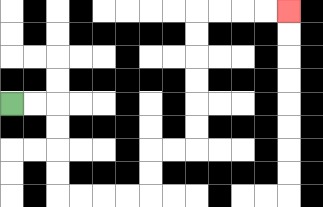{'start': '[0, 4]', 'end': '[12, 0]', 'path_directions': 'R,R,D,D,D,D,R,R,R,R,U,U,R,R,U,U,U,U,U,U,R,R,R,R', 'path_coordinates': '[[0, 4], [1, 4], [2, 4], [2, 5], [2, 6], [2, 7], [2, 8], [3, 8], [4, 8], [5, 8], [6, 8], [6, 7], [6, 6], [7, 6], [8, 6], [8, 5], [8, 4], [8, 3], [8, 2], [8, 1], [8, 0], [9, 0], [10, 0], [11, 0], [12, 0]]'}